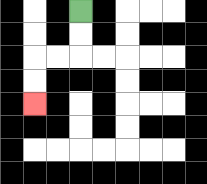{'start': '[3, 0]', 'end': '[1, 4]', 'path_directions': 'D,D,L,L,D,D', 'path_coordinates': '[[3, 0], [3, 1], [3, 2], [2, 2], [1, 2], [1, 3], [1, 4]]'}